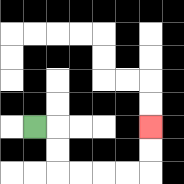{'start': '[1, 5]', 'end': '[6, 5]', 'path_directions': 'R,D,D,R,R,R,R,U,U', 'path_coordinates': '[[1, 5], [2, 5], [2, 6], [2, 7], [3, 7], [4, 7], [5, 7], [6, 7], [6, 6], [6, 5]]'}